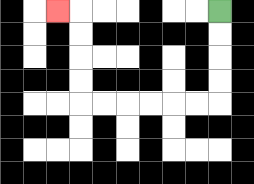{'start': '[9, 0]', 'end': '[2, 0]', 'path_directions': 'D,D,D,D,L,L,L,L,L,L,U,U,U,U,L', 'path_coordinates': '[[9, 0], [9, 1], [9, 2], [9, 3], [9, 4], [8, 4], [7, 4], [6, 4], [5, 4], [4, 4], [3, 4], [3, 3], [3, 2], [3, 1], [3, 0], [2, 0]]'}